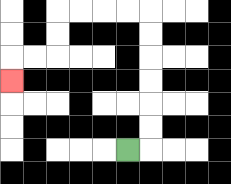{'start': '[5, 6]', 'end': '[0, 3]', 'path_directions': 'R,U,U,U,U,U,U,L,L,L,L,D,D,L,L,D', 'path_coordinates': '[[5, 6], [6, 6], [6, 5], [6, 4], [6, 3], [6, 2], [6, 1], [6, 0], [5, 0], [4, 0], [3, 0], [2, 0], [2, 1], [2, 2], [1, 2], [0, 2], [0, 3]]'}